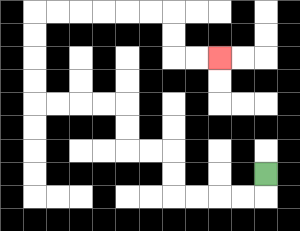{'start': '[11, 7]', 'end': '[9, 2]', 'path_directions': 'D,L,L,L,L,U,U,L,L,U,U,L,L,L,L,U,U,U,U,R,R,R,R,R,R,D,D,R,R', 'path_coordinates': '[[11, 7], [11, 8], [10, 8], [9, 8], [8, 8], [7, 8], [7, 7], [7, 6], [6, 6], [5, 6], [5, 5], [5, 4], [4, 4], [3, 4], [2, 4], [1, 4], [1, 3], [1, 2], [1, 1], [1, 0], [2, 0], [3, 0], [4, 0], [5, 0], [6, 0], [7, 0], [7, 1], [7, 2], [8, 2], [9, 2]]'}